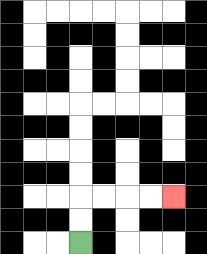{'start': '[3, 10]', 'end': '[7, 8]', 'path_directions': 'U,U,R,R,R,R', 'path_coordinates': '[[3, 10], [3, 9], [3, 8], [4, 8], [5, 8], [6, 8], [7, 8]]'}